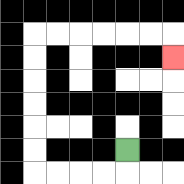{'start': '[5, 6]', 'end': '[7, 2]', 'path_directions': 'D,L,L,L,L,U,U,U,U,U,U,R,R,R,R,R,R,D', 'path_coordinates': '[[5, 6], [5, 7], [4, 7], [3, 7], [2, 7], [1, 7], [1, 6], [1, 5], [1, 4], [1, 3], [1, 2], [1, 1], [2, 1], [3, 1], [4, 1], [5, 1], [6, 1], [7, 1], [7, 2]]'}